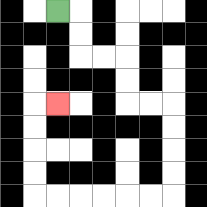{'start': '[2, 0]', 'end': '[2, 4]', 'path_directions': 'R,D,D,R,R,D,D,R,R,D,D,D,D,L,L,L,L,L,L,U,U,U,U,R', 'path_coordinates': '[[2, 0], [3, 0], [3, 1], [3, 2], [4, 2], [5, 2], [5, 3], [5, 4], [6, 4], [7, 4], [7, 5], [7, 6], [7, 7], [7, 8], [6, 8], [5, 8], [4, 8], [3, 8], [2, 8], [1, 8], [1, 7], [1, 6], [1, 5], [1, 4], [2, 4]]'}